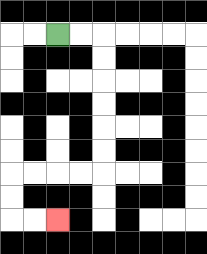{'start': '[2, 1]', 'end': '[2, 9]', 'path_directions': 'R,R,D,D,D,D,D,D,L,L,L,L,D,D,R,R', 'path_coordinates': '[[2, 1], [3, 1], [4, 1], [4, 2], [4, 3], [4, 4], [4, 5], [4, 6], [4, 7], [3, 7], [2, 7], [1, 7], [0, 7], [0, 8], [0, 9], [1, 9], [2, 9]]'}